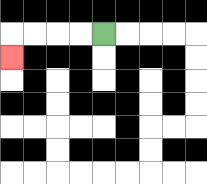{'start': '[4, 1]', 'end': '[0, 2]', 'path_directions': 'L,L,L,L,D', 'path_coordinates': '[[4, 1], [3, 1], [2, 1], [1, 1], [0, 1], [0, 2]]'}